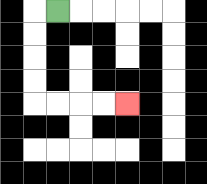{'start': '[2, 0]', 'end': '[5, 4]', 'path_directions': 'L,D,D,D,D,R,R,R,R', 'path_coordinates': '[[2, 0], [1, 0], [1, 1], [1, 2], [1, 3], [1, 4], [2, 4], [3, 4], [4, 4], [5, 4]]'}